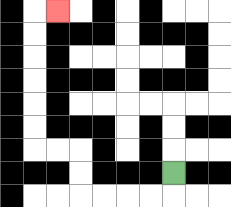{'start': '[7, 7]', 'end': '[2, 0]', 'path_directions': 'D,L,L,L,L,U,U,L,L,U,U,U,U,U,U,R', 'path_coordinates': '[[7, 7], [7, 8], [6, 8], [5, 8], [4, 8], [3, 8], [3, 7], [3, 6], [2, 6], [1, 6], [1, 5], [1, 4], [1, 3], [1, 2], [1, 1], [1, 0], [2, 0]]'}